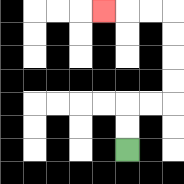{'start': '[5, 6]', 'end': '[4, 0]', 'path_directions': 'U,U,R,R,U,U,U,U,L,L,L', 'path_coordinates': '[[5, 6], [5, 5], [5, 4], [6, 4], [7, 4], [7, 3], [7, 2], [7, 1], [7, 0], [6, 0], [5, 0], [4, 0]]'}